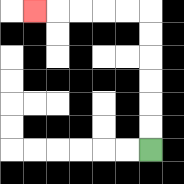{'start': '[6, 6]', 'end': '[1, 0]', 'path_directions': 'U,U,U,U,U,U,L,L,L,L,L', 'path_coordinates': '[[6, 6], [6, 5], [6, 4], [6, 3], [6, 2], [6, 1], [6, 0], [5, 0], [4, 0], [3, 0], [2, 0], [1, 0]]'}